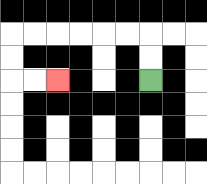{'start': '[6, 3]', 'end': '[2, 3]', 'path_directions': 'U,U,L,L,L,L,L,L,D,D,R,R', 'path_coordinates': '[[6, 3], [6, 2], [6, 1], [5, 1], [4, 1], [3, 1], [2, 1], [1, 1], [0, 1], [0, 2], [0, 3], [1, 3], [2, 3]]'}